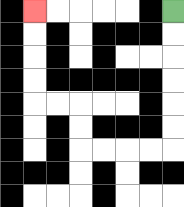{'start': '[7, 0]', 'end': '[1, 0]', 'path_directions': 'D,D,D,D,D,D,L,L,L,L,U,U,L,L,U,U,U,U', 'path_coordinates': '[[7, 0], [7, 1], [7, 2], [7, 3], [7, 4], [7, 5], [7, 6], [6, 6], [5, 6], [4, 6], [3, 6], [3, 5], [3, 4], [2, 4], [1, 4], [1, 3], [1, 2], [1, 1], [1, 0]]'}